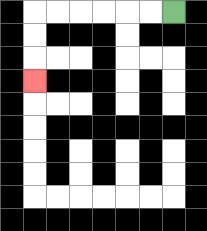{'start': '[7, 0]', 'end': '[1, 3]', 'path_directions': 'L,L,L,L,L,L,D,D,D', 'path_coordinates': '[[7, 0], [6, 0], [5, 0], [4, 0], [3, 0], [2, 0], [1, 0], [1, 1], [1, 2], [1, 3]]'}